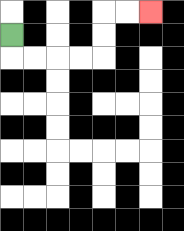{'start': '[0, 1]', 'end': '[6, 0]', 'path_directions': 'D,R,R,R,R,U,U,R,R', 'path_coordinates': '[[0, 1], [0, 2], [1, 2], [2, 2], [3, 2], [4, 2], [4, 1], [4, 0], [5, 0], [6, 0]]'}